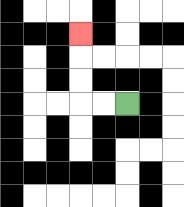{'start': '[5, 4]', 'end': '[3, 1]', 'path_directions': 'L,L,U,U,U', 'path_coordinates': '[[5, 4], [4, 4], [3, 4], [3, 3], [3, 2], [3, 1]]'}